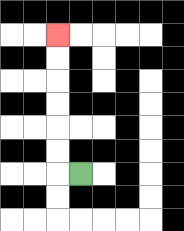{'start': '[3, 7]', 'end': '[2, 1]', 'path_directions': 'L,U,U,U,U,U,U', 'path_coordinates': '[[3, 7], [2, 7], [2, 6], [2, 5], [2, 4], [2, 3], [2, 2], [2, 1]]'}